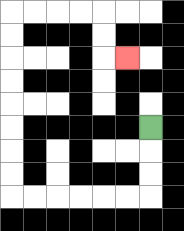{'start': '[6, 5]', 'end': '[5, 2]', 'path_directions': 'D,D,D,L,L,L,L,L,L,U,U,U,U,U,U,U,U,R,R,R,R,D,D,R', 'path_coordinates': '[[6, 5], [6, 6], [6, 7], [6, 8], [5, 8], [4, 8], [3, 8], [2, 8], [1, 8], [0, 8], [0, 7], [0, 6], [0, 5], [0, 4], [0, 3], [0, 2], [0, 1], [0, 0], [1, 0], [2, 0], [3, 0], [4, 0], [4, 1], [4, 2], [5, 2]]'}